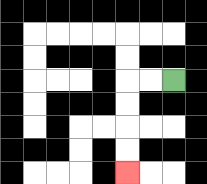{'start': '[7, 3]', 'end': '[5, 7]', 'path_directions': 'L,L,D,D,D,D', 'path_coordinates': '[[7, 3], [6, 3], [5, 3], [5, 4], [5, 5], [5, 6], [5, 7]]'}